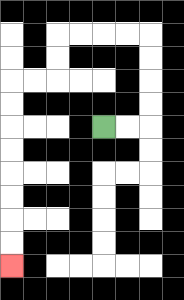{'start': '[4, 5]', 'end': '[0, 11]', 'path_directions': 'R,R,U,U,U,U,L,L,L,L,D,D,L,L,D,D,D,D,D,D,D,D', 'path_coordinates': '[[4, 5], [5, 5], [6, 5], [6, 4], [6, 3], [6, 2], [6, 1], [5, 1], [4, 1], [3, 1], [2, 1], [2, 2], [2, 3], [1, 3], [0, 3], [0, 4], [0, 5], [0, 6], [0, 7], [0, 8], [0, 9], [0, 10], [0, 11]]'}